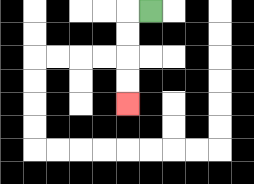{'start': '[6, 0]', 'end': '[5, 4]', 'path_directions': 'L,D,D,D,D', 'path_coordinates': '[[6, 0], [5, 0], [5, 1], [5, 2], [5, 3], [5, 4]]'}